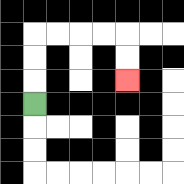{'start': '[1, 4]', 'end': '[5, 3]', 'path_directions': 'U,U,U,R,R,R,R,D,D', 'path_coordinates': '[[1, 4], [1, 3], [1, 2], [1, 1], [2, 1], [3, 1], [4, 1], [5, 1], [5, 2], [5, 3]]'}